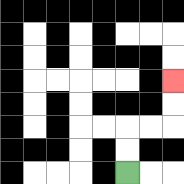{'start': '[5, 7]', 'end': '[7, 3]', 'path_directions': 'U,U,R,R,U,U', 'path_coordinates': '[[5, 7], [5, 6], [5, 5], [6, 5], [7, 5], [7, 4], [7, 3]]'}